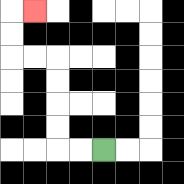{'start': '[4, 6]', 'end': '[1, 0]', 'path_directions': 'L,L,U,U,U,U,L,L,U,U,R', 'path_coordinates': '[[4, 6], [3, 6], [2, 6], [2, 5], [2, 4], [2, 3], [2, 2], [1, 2], [0, 2], [0, 1], [0, 0], [1, 0]]'}